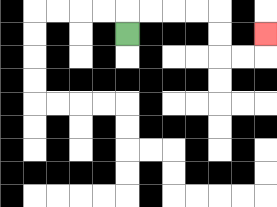{'start': '[5, 1]', 'end': '[11, 1]', 'path_directions': 'U,R,R,R,R,D,D,R,R,U', 'path_coordinates': '[[5, 1], [5, 0], [6, 0], [7, 0], [8, 0], [9, 0], [9, 1], [9, 2], [10, 2], [11, 2], [11, 1]]'}